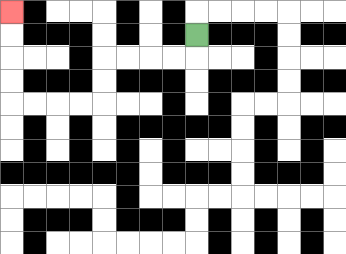{'start': '[8, 1]', 'end': '[0, 0]', 'path_directions': 'D,L,L,L,L,D,D,L,L,L,L,U,U,U,U', 'path_coordinates': '[[8, 1], [8, 2], [7, 2], [6, 2], [5, 2], [4, 2], [4, 3], [4, 4], [3, 4], [2, 4], [1, 4], [0, 4], [0, 3], [0, 2], [0, 1], [0, 0]]'}